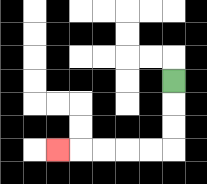{'start': '[7, 3]', 'end': '[2, 6]', 'path_directions': 'D,D,D,L,L,L,L,L', 'path_coordinates': '[[7, 3], [7, 4], [7, 5], [7, 6], [6, 6], [5, 6], [4, 6], [3, 6], [2, 6]]'}